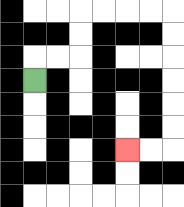{'start': '[1, 3]', 'end': '[5, 6]', 'path_directions': 'U,R,R,U,U,R,R,R,R,D,D,D,D,D,D,L,L', 'path_coordinates': '[[1, 3], [1, 2], [2, 2], [3, 2], [3, 1], [3, 0], [4, 0], [5, 0], [6, 0], [7, 0], [7, 1], [7, 2], [7, 3], [7, 4], [7, 5], [7, 6], [6, 6], [5, 6]]'}